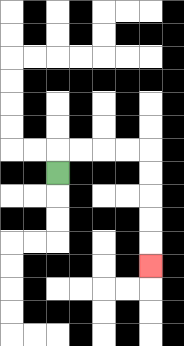{'start': '[2, 7]', 'end': '[6, 11]', 'path_directions': 'U,R,R,R,R,D,D,D,D,D', 'path_coordinates': '[[2, 7], [2, 6], [3, 6], [4, 6], [5, 6], [6, 6], [6, 7], [6, 8], [6, 9], [6, 10], [6, 11]]'}